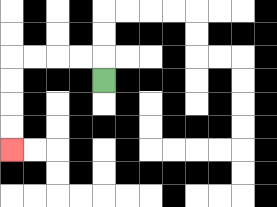{'start': '[4, 3]', 'end': '[0, 6]', 'path_directions': 'U,L,L,L,L,D,D,D,D', 'path_coordinates': '[[4, 3], [4, 2], [3, 2], [2, 2], [1, 2], [0, 2], [0, 3], [0, 4], [0, 5], [0, 6]]'}